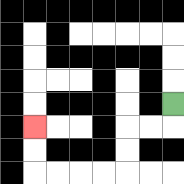{'start': '[7, 4]', 'end': '[1, 5]', 'path_directions': 'D,L,L,D,D,L,L,L,L,U,U', 'path_coordinates': '[[7, 4], [7, 5], [6, 5], [5, 5], [5, 6], [5, 7], [4, 7], [3, 7], [2, 7], [1, 7], [1, 6], [1, 5]]'}